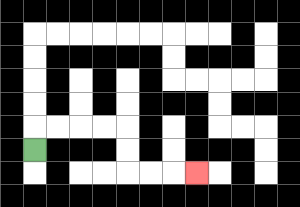{'start': '[1, 6]', 'end': '[8, 7]', 'path_directions': 'U,R,R,R,R,D,D,R,R,R', 'path_coordinates': '[[1, 6], [1, 5], [2, 5], [3, 5], [4, 5], [5, 5], [5, 6], [5, 7], [6, 7], [7, 7], [8, 7]]'}